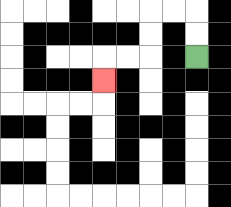{'start': '[8, 2]', 'end': '[4, 3]', 'path_directions': 'U,U,L,L,D,D,L,L,D', 'path_coordinates': '[[8, 2], [8, 1], [8, 0], [7, 0], [6, 0], [6, 1], [6, 2], [5, 2], [4, 2], [4, 3]]'}